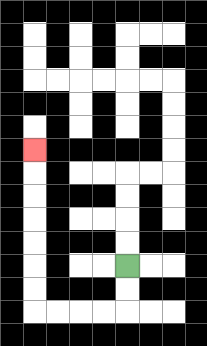{'start': '[5, 11]', 'end': '[1, 6]', 'path_directions': 'D,D,L,L,L,L,U,U,U,U,U,U,U', 'path_coordinates': '[[5, 11], [5, 12], [5, 13], [4, 13], [3, 13], [2, 13], [1, 13], [1, 12], [1, 11], [1, 10], [1, 9], [1, 8], [1, 7], [1, 6]]'}